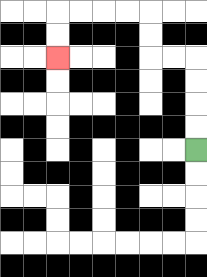{'start': '[8, 6]', 'end': '[2, 2]', 'path_directions': 'U,U,U,U,L,L,U,U,L,L,L,L,D,D', 'path_coordinates': '[[8, 6], [8, 5], [8, 4], [8, 3], [8, 2], [7, 2], [6, 2], [6, 1], [6, 0], [5, 0], [4, 0], [3, 0], [2, 0], [2, 1], [2, 2]]'}